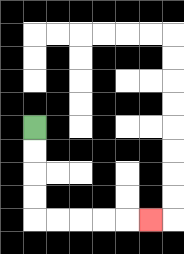{'start': '[1, 5]', 'end': '[6, 9]', 'path_directions': 'D,D,D,D,R,R,R,R,R', 'path_coordinates': '[[1, 5], [1, 6], [1, 7], [1, 8], [1, 9], [2, 9], [3, 9], [4, 9], [5, 9], [6, 9]]'}